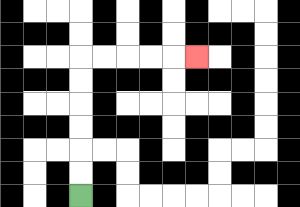{'start': '[3, 8]', 'end': '[8, 2]', 'path_directions': 'U,U,U,U,U,U,R,R,R,R,R', 'path_coordinates': '[[3, 8], [3, 7], [3, 6], [3, 5], [3, 4], [3, 3], [3, 2], [4, 2], [5, 2], [6, 2], [7, 2], [8, 2]]'}